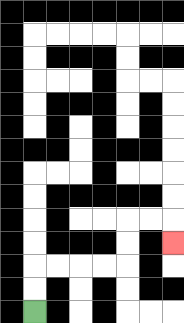{'start': '[1, 13]', 'end': '[7, 10]', 'path_directions': 'U,U,R,R,R,R,U,U,R,R,D', 'path_coordinates': '[[1, 13], [1, 12], [1, 11], [2, 11], [3, 11], [4, 11], [5, 11], [5, 10], [5, 9], [6, 9], [7, 9], [7, 10]]'}